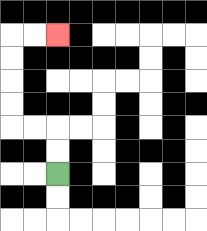{'start': '[2, 7]', 'end': '[2, 1]', 'path_directions': 'U,U,L,L,U,U,U,U,R,R', 'path_coordinates': '[[2, 7], [2, 6], [2, 5], [1, 5], [0, 5], [0, 4], [0, 3], [0, 2], [0, 1], [1, 1], [2, 1]]'}